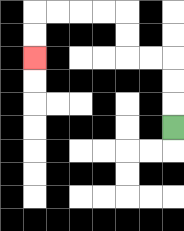{'start': '[7, 5]', 'end': '[1, 2]', 'path_directions': 'U,U,U,L,L,U,U,L,L,L,L,D,D', 'path_coordinates': '[[7, 5], [7, 4], [7, 3], [7, 2], [6, 2], [5, 2], [5, 1], [5, 0], [4, 0], [3, 0], [2, 0], [1, 0], [1, 1], [1, 2]]'}